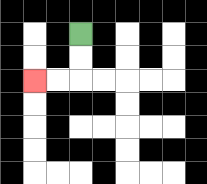{'start': '[3, 1]', 'end': '[1, 3]', 'path_directions': 'D,D,L,L', 'path_coordinates': '[[3, 1], [3, 2], [3, 3], [2, 3], [1, 3]]'}